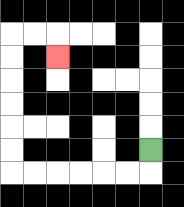{'start': '[6, 6]', 'end': '[2, 2]', 'path_directions': 'D,L,L,L,L,L,L,U,U,U,U,U,U,R,R,D', 'path_coordinates': '[[6, 6], [6, 7], [5, 7], [4, 7], [3, 7], [2, 7], [1, 7], [0, 7], [0, 6], [0, 5], [0, 4], [0, 3], [0, 2], [0, 1], [1, 1], [2, 1], [2, 2]]'}